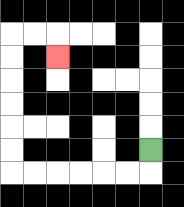{'start': '[6, 6]', 'end': '[2, 2]', 'path_directions': 'D,L,L,L,L,L,L,U,U,U,U,U,U,R,R,D', 'path_coordinates': '[[6, 6], [6, 7], [5, 7], [4, 7], [3, 7], [2, 7], [1, 7], [0, 7], [0, 6], [0, 5], [0, 4], [0, 3], [0, 2], [0, 1], [1, 1], [2, 1], [2, 2]]'}